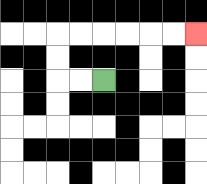{'start': '[4, 3]', 'end': '[8, 1]', 'path_directions': 'L,L,U,U,R,R,R,R,R,R', 'path_coordinates': '[[4, 3], [3, 3], [2, 3], [2, 2], [2, 1], [3, 1], [4, 1], [5, 1], [6, 1], [7, 1], [8, 1]]'}